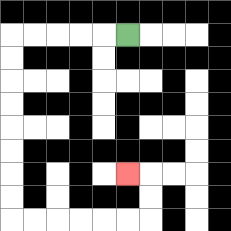{'start': '[5, 1]', 'end': '[5, 7]', 'path_directions': 'L,L,L,L,L,D,D,D,D,D,D,D,D,R,R,R,R,R,R,U,U,L', 'path_coordinates': '[[5, 1], [4, 1], [3, 1], [2, 1], [1, 1], [0, 1], [0, 2], [0, 3], [0, 4], [0, 5], [0, 6], [0, 7], [0, 8], [0, 9], [1, 9], [2, 9], [3, 9], [4, 9], [5, 9], [6, 9], [6, 8], [6, 7], [5, 7]]'}